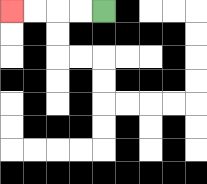{'start': '[4, 0]', 'end': '[0, 0]', 'path_directions': 'L,L,L,L', 'path_coordinates': '[[4, 0], [3, 0], [2, 0], [1, 0], [0, 0]]'}